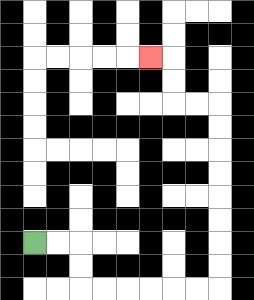{'start': '[1, 10]', 'end': '[6, 2]', 'path_directions': 'R,R,D,D,R,R,R,R,R,R,U,U,U,U,U,U,U,U,L,L,U,U,L', 'path_coordinates': '[[1, 10], [2, 10], [3, 10], [3, 11], [3, 12], [4, 12], [5, 12], [6, 12], [7, 12], [8, 12], [9, 12], [9, 11], [9, 10], [9, 9], [9, 8], [9, 7], [9, 6], [9, 5], [9, 4], [8, 4], [7, 4], [7, 3], [7, 2], [6, 2]]'}